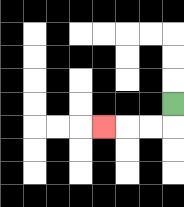{'start': '[7, 4]', 'end': '[4, 5]', 'path_directions': 'D,L,L,L', 'path_coordinates': '[[7, 4], [7, 5], [6, 5], [5, 5], [4, 5]]'}